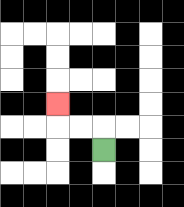{'start': '[4, 6]', 'end': '[2, 4]', 'path_directions': 'U,L,L,U', 'path_coordinates': '[[4, 6], [4, 5], [3, 5], [2, 5], [2, 4]]'}